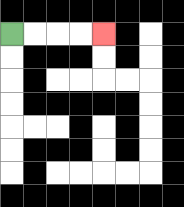{'start': '[0, 1]', 'end': '[4, 1]', 'path_directions': 'R,R,R,R', 'path_coordinates': '[[0, 1], [1, 1], [2, 1], [3, 1], [4, 1]]'}